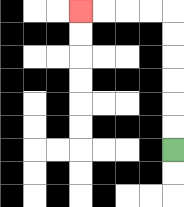{'start': '[7, 6]', 'end': '[3, 0]', 'path_directions': 'U,U,U,U,U,U,L,L,L,L', 'path_coordinates': '[[7, 6], [7, 5], [7, 4], [7, 3], [7, 2], [7, 1], [7, 0], [6, 0], [5, 0], [4, 0], [3, 0]]'}